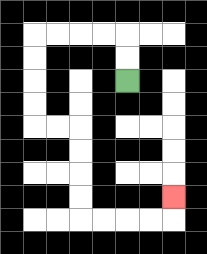{'start': '[5, 3]', 'end': '[7, 8]', 'path_directions': 'U,U,L,L,L,L,D,D,D,D,R,R,D,D,D,D,R,R,R,R,U', 'path_coordinates': '[[5, 3], [5, 2], [5, 1], [4, 1], [3, 1], [2, 1], [1, 1], [1, 2], [1, 3], [1, 4], [1, 5], [2, 5], [3, 5], [3, 6], [3, 7], [3, 8], [3, 9], [4, 9], [5, 9], [6, 9], [7, 9], [7, 8]]'}